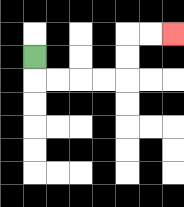{'start': '[1, 2]', 'end': '[7, 1]', 'path_directions': 'D,R,R,R,R,U,U,R,R', 'path_coordinates': '[[1, 2], [1, 3], [2, 3], [3, 3], [4, 3], [5, 3], [5, 2], [5, 1], [6, 1], [7, 1]]'}